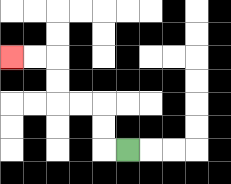{'start': '[5, 6]', 'end': '[0, 2]', 'path_directions': 'L,U,U,L,L,U,U,L,L', 'path_coordinates': '[[5, 6], [4, 6], [4, 5], [4, 4], [3, 4], [2, 4], [2, 3], [2, 2], [1, 2], [0, 2]]'}